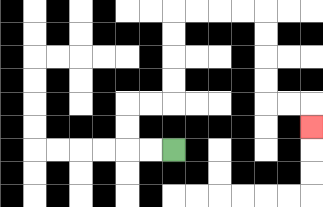{'start': '[7, 6]', 'end': '[13, 5]', 'path_directions': 'L,L,U,U,R,R,U,U,U,U,R,R,R,R,D,D,D,D,R,R,D', 'path_coordinates': '[[7, 6], [6, 6], [5, 6], [5, 5], [5, 4], [6, 4], [7, 4], [7, 3], [7, 2], [7, 1], [7, 0], [8, 0], [9, 0], [10, 0], [11, 0], [11, 1], [11, 2], [11, 3], [11, 4], [12, 4], [13, 4], [13, 5]]'}